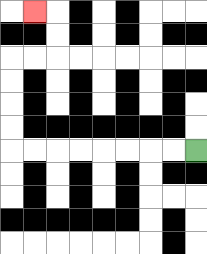{'start': '[8, 6]', 'end': '[1, 0]', 'path_directions': 'L,L,L,L,L,L,L,L,U,U,U,U,R,R,U,U,L', 'path_coordinates': '[[8, 6], [7, 6], [6, 6], [5, 6], [4, 6], [3, 6], [2, 6], [1, 6], [0, 6], [0, 5], [0, 4], [0, 3], [0, 2], [1, 2], [2, 2], [2, 1], [2, 0], [1, 0]]'}